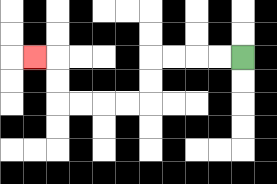{'start': '[10, 2]', 'end': '[1, 2]', 'path_directions': 'L,L,L,L,D,D,L,L,L,L,U,U,L', 'path_coordinates': '[[10, 2], [9, 2], [8, 2], [7, 2], [6, 2], [6, 3], [6, 4], [5, 4], [4, 4], [3, 4], [2, 4], [2, 3], [2, 2], [1, 2]]'}